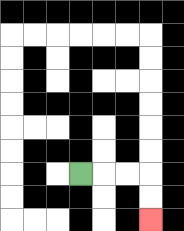{'start': '[3, 7]', 'end': '[6, 9]', 'path_directions': 'R,R,R,D,D', 'path_coordinates': '[[3, 7], [4, 7], [5, 7], [6, 7], [6, 8], [6, 9]]'}